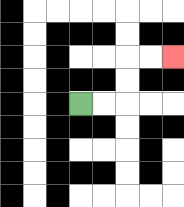{'start': '[3, 4]', 'end': '[7, 2]', 'path_directions': 'R,R,U,U,R,R', 'path_coordinates': '[[3, 4], [4, 4], [5, 4], [5, 3], [5, 2], [6, 2], [7, 2]]'}